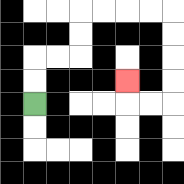{'start': '[1, 4]', 'end': '[5, 3]', 'path_directions': 'U,U,R,R,U,U,R,R,R,R,D,D,D,D,L,L,U', 'path_coordinates': '[[1, 4], [1, 3], [1, 2], [2, 2], [3, 2], [3, 1], [3, 0], [4, 0], [5, 0], [6, 0], [7, 0], [7, 1], [7, 2], [7, 3], [7, 4], [6, 4], [5, 4], [5, 3]]'}